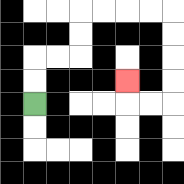{'start': '[1, 4]', 'end': '[5, 3]', 'path_directions': 'U,U,R,R,U,U,R,R,R,R,D,D,D,D,L,L,U', 'path_coordinates': '[[1, 4], [1, 3], [1, 2], [2, 2], [3, 2], [3, 1], [3, 0], [4, 0], [5, 0], [6, 0], [7, 0], [7, 1], [7, 2], [7, 3], [7, 4], [6, 4], [5, 4], [5, 3]]'}